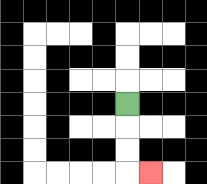{'start': '[5, 4]', 'end': '[6, 7]', 'path_directions': 'D,D,D,R', 'path_coordinates': '[[5, 4], [5, 5], [5, 6], [5, 7], [6, 7]]'}